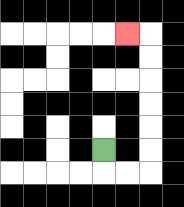{'start': '[4, 6]', 'end': '[5, 1]', 'path_directions': 'D,R,R,U,U,U,U,U,U,L', 'path_coordinates': '[[4, 6], [4, 7], [5, 7], [6, 7], [6, 6], [6, 5], [6, 4], [6, 3], [6, 2], [6, 1], [5, 1]]'}